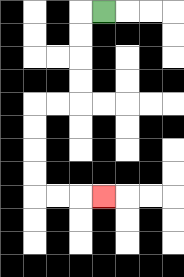{'start': '[4, 0]', 'end': '[4, 8]', 'path_directions': 'L,D,D,D,D,L,L,D,D,D,D,R,R,R', 'path_coordinates': '[[4, 0], [3, 0], [3, 1], [3, 2], [3, 3], [3, 4], [2, 4], [1, 4], [1, 5], [1, 6], [1, 7], [1, 8], [2, 8], [3, 8], [4, 8]]'}